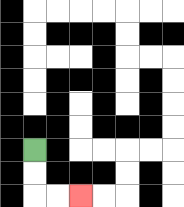{'start': '[1, 6]', 'end': '[3, 8]', 'path_directions': 'D,D,R,R', 'path_coordinates': '[[1, 6], [1, 7], [1, 8], [2, 8], [3, 8]]'}